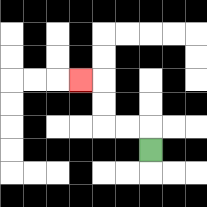{'start': '[6, 6]', 'end': '[3, 3]', 'path_directions': 'U,L,L,U,U,L', 'path_coordinates': '[[6, 6], [6, 5], [5, 5], [4, 5], [4, 4], [4, 3], [3, 3]]'}